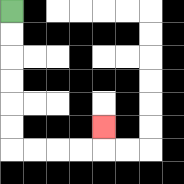{'start': '[0, 0]', 'end': '[4, 5]', 'path_directions': 'D,D,D,D,D,D,R,R,R,R,U', 'path_coordinates': '[[0, 0], [0, 1], [0, 2], [0, 3], [0, 4], [0, 5], [0, 6], [1, 6], [2, 6], [3, 6], [4, 6], [4, 5]]'}